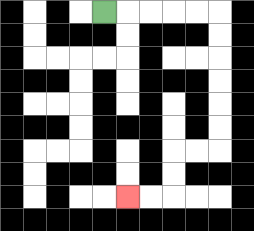{'start': '[4, 0]', 'end': '[5, 8]', 'path_directions': 'R,R,R,R,R,D,D,D,D,D,D,L,L,D,D,L,L', 'path_coordinates': '[[4, 0], [5, 0], [6, 0], [7, 0], [8, 0], [9, 0], [9, 1], [9, 2], [9, 3], [9, 4], [9, 5], [9, 6], [8, 6], [7, 6], [7, 7], [7, 8], [6, 8], [5, 8]]'}